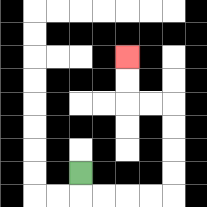{'start': '[3, 7]', 'end': '[5, 2]', 'path_directions': 'D,R,R,R,R,U,U,U,U,L,L,U,U', 'path_coordinates': '[[3, 7], [3, 8], [4, 8], [5, 8], [6, 8], [7, 8], [7, 7], [7, 6], [7, 5], [7, 4], [6, 4], [5, 4], [5, 3], [5, 2]]'}